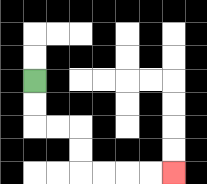{'start': '[1, 3]', 'end': '[7, 7]', 'path_directions': 'D,D,R,R,D,D,R,R,R,R', 'path_coordinates': '[[1, 3], [1, 4], [1, 5], [2, 5], [3, 5], [3, 6], [3, 7], [4, 7], [5, 7], [6, 7], [7, 7]]'}